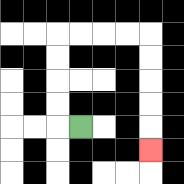{'start': '[3, 5]', 'end': '[6, 6]', 'path_directions': 'L,U,U,U,U,R,R,R,R,D,D,D,D,D', 'path_coordinates': '[[3, 5], [2, 5], [2, 4], [2, 3], [2, 2], [2, 1], [3, 1], [4, 1], [5, 1], [6, 1], [6, 2], [6, 3], [6, 4], [6, 5], [6, 6]]'}